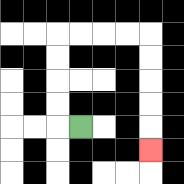{'start': '[3, 5]', 'end': '[6, 6]', 'path_directions': 'L,U,U,U,U,R,R,R,R,D,D,D,D,D', 'path_coordinates': '[[3, 5], [2, 5], [2, 4], [2, 3], [2, 2], [2, 1], [3, 1], [4, 1], [5, 1], [6, 1], [6, 2], [6, 3], [6, 4], [6, 5], [6, 6]]'}